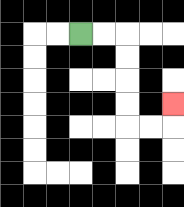{'start': '[3, 1]', 'end': '[7, 4]', 'path_directions': 'R,R,D,D,D,D,R,R,U', 'path_coordinates': '[[3, 1], [4, 1], [5, 1], [5, 2], [5, 3], [5, 4], [5, 5], [6, 5], [7, 5], [7, 4]]'}